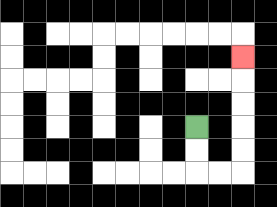{'start': '[8, 5]', 'end': '[10, 2]', 'path_directions': 'D,D,R,R,U,U,U,U,U', 'path_coordinates': '[[8, 5], [8, 6], [8, 7], [9, 7], [10, 7], [10, 6], [10, 5], [10, 4], [10, 3], [10, 2]]'}